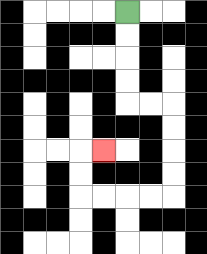{'start': '[5, 0]', 'end': '[4, 6]', 'path_directions': 'D,D,D,D,R,R,D,D,D,D,L,L,L,L,U,U,R', 'path_coordinates': '[[5, 0], [5, 1], [5, 2], [5, 3], [5, 4], [6, 4], [7, 4], [7, 5], [7, 6], [7, 7], [7, 8], [6, 8], [5, 8], [4, 8], [3, 8], [3, 7], [3, 6], [4, 6]]'}